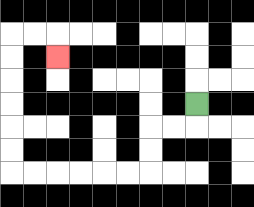{'start': '[8, 4]', 'end': '[2, 2]', 'path_directions': 'D,L,L,D,D,L,L,L,L,L,L,U,U,U,U,U,U,R,R,D', 'path_coordinates': '[[8, 4], [8, 5], [7, 5], [6, 5], [6, 6], [6, 7], [5, 7], [4, 7], [3, 7], [2, 7], [1, 7], [0, 7], [0, 6], [0, 5], [0, 4], [0, 3], [0, 2], [0, 1], [1, 1], [2, 1], [2, 2]]'}